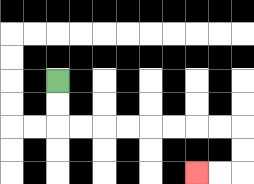{'start': '[2, 3]', 'end': '[8, 7]', 'path_directions': 'D,D,R,R,R,R,R,R,R,R,D,D,L,L', 'path_coordinates': '[[2, 3], [2, 4], [2, 5], [3, 5], [4, 5], [5, 5], [6, 5], [7, 5], [8, 5], [9, 5], [10, 5], [10, 6], [10, 7], [9, 7], [8, 7]]'}